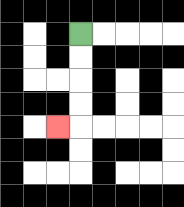{'start': '[3, 1]', 'end': '[2, 5]', 'path_directions': 'D,D,D,D,L', 'path_coordinates': '[[3, 1], [3, 2], [3, 3], [3, 4], [3, 5], [2, 5]]'}